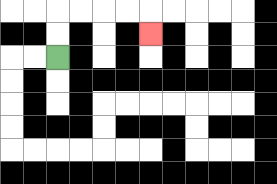{'start': '[2, 2]', 'end': '[6, 1]', 'path_directions': 'U,U,R,R,R,R,D', 'path_coordinates': '[[2, 2], [2, 1], [2, 0], [3, 0], [4, 0], [5, 0], [6, 0], [6, 1]]'}